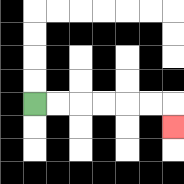{'start': '[1, 4]', 'end': '[7, 5]', 'path_directions': 'R,R,R,R,R,R,D', 'path_coordinates': '[[1, 4], [2, 4], [3, 4], [4, 4], [5, 4], [6, 4], [7, 4], [7, 5]]'}